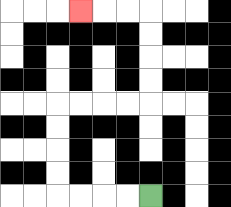{'start': '[6, 8]', 'end': '[3, 0]', 'path_directions': 'L,L,L,L,U,U,U,U,R,R,R,R,U,U,U,U,L,L,L', 'path_coordinates': '[[6, 8], [5, 8], [4, 8], [3, 8], [2, 8], [2, 7], [2, 6], [2, 5], [2, 4], [3, 4], [4, 4], [5, 4], [6, 4], [6, 3], [6, 2], [6, 1], [6, 0], [5, 0], [4, 0], [3, 0]]'}